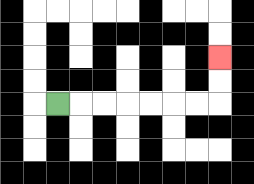{'start': '[2, 4]', 'end': '[9, 2]', 'path_directions': 'R,R,R,R,R,R,R,U,U', 'path_coordinates': '[[2, 4], [3, 4], [4, 4], [5, 4], [6, 4], [7, 4], [8, 4], [9, 4], [9, 3], [9, 2]]'}